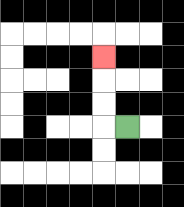{'start': '[5, 5]', 'end': '[4, 2]', 'path_directions': 'L,U,U,U', 'path_coordinates': '[[5, 5], [4, 5], [4, 4], [4, 3], [4, 2]]'}